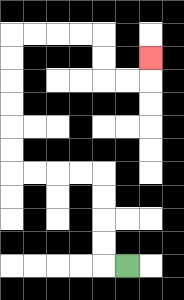{'start': '[5, 11]', 'end': '[6, 2]', 'path_directions': 'L,U,U,U,U,L,L,L,L,U,U,U,U,U,U,R,R,R,R,D,D,R,R,U', 'path_coordinates': '[[5, 11], [4, 11], [4, 10], [4, 9], [4, 8], [4, 7], [3, 7], [2, 7], [1, 7], [0, 7], [0, 6], [0, 5], [0, 4], [0, 3], [0, 2], [0, 1], [1, 1], [2, 1], [3, 1], [4, 1], [4, 2], [4, 3], [5, 3], [6, 3], [6, 2]]'}